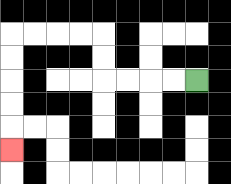{'start': '[8, 3]', 'end': '[0, 6]', 'path_directions': 'L,L,L,L,U,U,L,L,L,L,D,D,D,D,D', 'path_coordinates': '[[8, 3], [7, 3], [6, 3], [5, 3], [4, 3], [4, 2], [4, 1], [3, 1], [2, 1], [1, 1], [0, 1], [0, 2], [0, 3], [0, 4], [0, 5], [0, 6]]'}